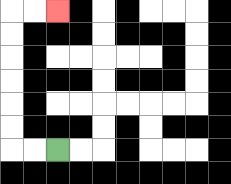{'start': '[2, 6]', 'end': '[2, 0]', 'path_directions': 'L,L,U,U,U,U,U,U,R,R', 'path_coordinates': '[[2, 6], [1, 6], [0, 6], [0, 5], [0, 4], [0, 3], [0, 2], [0, 1], [0, 0], [1, 0], [2, 0]]'}